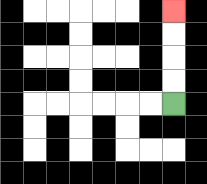{'start': '[7, 4]', 'end': '[7, 0]', 'path_directions': 'U,U,U,U', 'path_coordinates': '[[7, 4], [7, 3], [7, 2], [7, 1], [7, 0]]'}